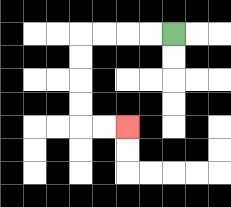{'start': '[7, 1]', 'end': '[5, 5]', 'path_directions': 'L,L,L,L,D,D,D,D,R,R', 'path_coordinates': '[[7, 1], [6, 1], [5, 1], [4, 1], [3, 1], [3, 2], [3, 3], [3, 4], [3, 5], [4, 5], [5, 5]]'}